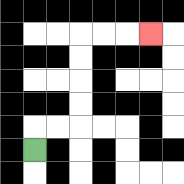{'start': '[1, 6]', 'end': '[6, 1]', 'path_directions': 'U,R,R,U,U,U,U,R,R,R', 'path_coordinates': '[[1, 6], [1, 5], [2, 5], [3, 5], [3, 4], [3, 3], [3, 2], [3, 1], [4, 1], [5, 1], [6, 1]]'}